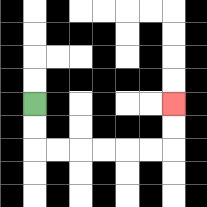{'start': '[1, 4]', 'end': '[7, 4]', 'path_directions': 'D,D,R,R,R,R,R,R,U,U', 'path_coordinates': '[[1, 4], [1, 5], [1, 6], [2, 6], [3, 6], [4, 6], [5, 6], [6, 6], [7, 6], [7, 5], [7, 4]]'}